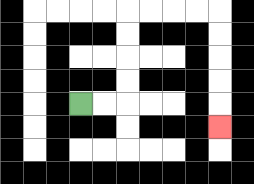{'start': '[3, 4]', 'end': '[9, 5]', 'path_directions': 'R,R,U,U,U,U,R,R,R,R,D,D,D,D,D', 'path_coordinates': '[[3, 4], [4, 4], [5, 4], [5, 3], [5, 2], [5, 1], [5, 0], [6, 0], [7, 0], [8, 0], [9, 0], [9, 1], [9, 2], [9, 3], [9, 4], [9, 5]]'}